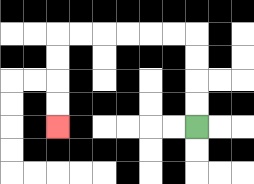{'start': '[8, 5]', 'end': '[2, 5]', 'path_directions': 'U,U,U,U,L,L,L,L,L,L,D,D,D,D', 'path_coordinates': '[[8, 5], [8, 4], [8, 3], [8, 2], [8, 1], [7, 1], [6, 1], [5, 1], [4, 1], [3, 1], [2, 1], [2, 2], [2, 3], [2, 4], [2, 5]]'}